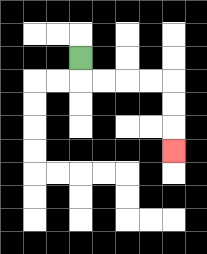{'start': '[3, 2]', 'end': '[7, 6]', 'path_directions': 'D,R,R,R,R,D,D,D', 'path_coordinates': '[[3, 2], [3, 3], [4, 3], [5, 3], [6, 3], [7, 3], [7, 4], [7, 5], [7, 6]]'}